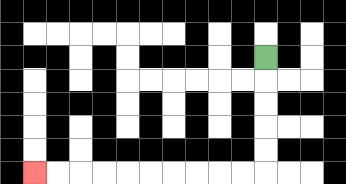{'start': '[11, 2]', 'end': '[1, 7]', 'path_directions': 'D,D,D,D,D,L,L,L,L,L,L,L,L,L,L', 'path_coordinates': '[[11, 2], [11, 3], [11, 4], [11, 5], [11, 6], [11, 7], [10, 7], [9, 7], [8, 7], [7, 7], [6, 7], [5, 7], [4, 7], [3, 7], [2, 7], [1, 7]]'}